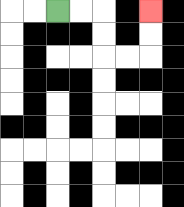{'start': '[2, 0]', 'end': '[6, 0]', 'path_directions': 'R,R,D,D,R,R,U,U', 'path_coordinates': '[[2, 0], [3, 0], [4, 0], [4, 1], [4, 2], [5, 2], [6, 2], [6, 1], [6, 0]]'}